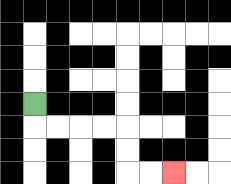{'start': '[1, 4]', 'end': '[7, 7]', 'path_directions': 'D,R,R,R,R,D,D,R,R', 'path_coordinates': '[[1, 4], [1, 5], [2, 5], [3, 5], [4, 5], [5, 5], [5, 6], [5, 7], [6, 7], [7, 7]]'}